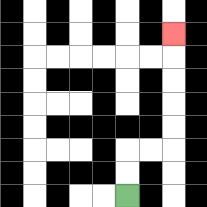{'start': '[5, 8]', 'end': '[7, 1]', 'path_directions': 'U,U,R,R,U,U,U,U,U', 'path_coordinates': '[[5, 8], [5, 7], [5, 6], [6, 6], [7, 6], [7, 5], [7, 4], [7, 3], [7, 2], [7, 1]]'}